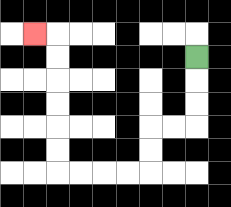{'start': '[8, 2]', 'end': '[1, 1]', 'path_directions': 'D,D,D,L,L,D,D,L,L,L,L,U,U,U,U,U,U,L', 'path_coordinates': '[[8, 2], [8, 3], [8, 4], [8, 5], [7, 5], [6, 5], [6, 6], [6, 7], [5, 7], [4, 7], [3, 7], [2, 7], [2, 6], [2, 5], [2, 4], [2, 3], [2, 2], [2, 1], [1, 1]]'}